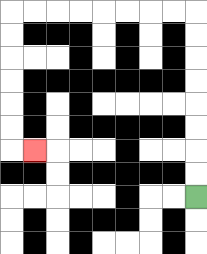{'start': '[8, 8]', 'end': '[1, 6]', 'path_directions': 'U,U,U,U,U,U,U,U,L,L,L,L,L,L,L,L,D,D,D,D,D,D,R', 'path_coordinates': '[[8, 8], [8, 7], [8, 6], [8, 5], [8, 4], [8, 3], [8, 2], [8, 1], [8, 0], [7, 0], [6, 0], [5, 0], [4, 0], [3, 0], [2, 0], [1, 0], [0, 0], [0, 1], [0, 2], [0, 3], [0, 4], [0, 5], [0, 6], [1, 6]]'}